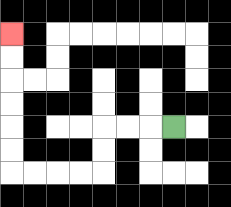{'start': '[7, 5]', 'end': '[0, 1]', 'path_directions': 'L,L,L,D,D,L,L,L,L,U,U,U,U,U,U', 'path_coordinates': '[[7, 5], [6, 5], [5, 5], [4, 5], [4, 6], [4, 7], [3, 7], [2, 7], [1, 7], [0, 7], [0, 6], [0, 5], [0, 4], [0, 3], [0, 2], [0, 1]]'}